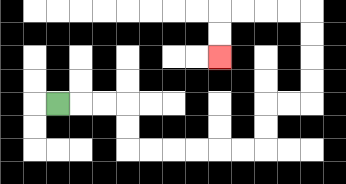{'start': '[2, 4]', 'end': '[9, 2]', 'path_directions': 'R,R,R,D,D,R,R,R,R,R,R,U,U,R,R,U,U,U,U,L,L,L,L,D,D', 'path_coordinates': '[[2, 4], [3, 4], [4, 4], [5, 4], [5, 5], [5, 6], [6, 6], [7, 6], [8, 6], [9, 6], [10, 6], [11, 6], [11, 5], [11, 4], [12, 4], [13, 4], [13, 3], [13, 2], [13, 1], [13, 0], [12, 0], [11, 0], [10, 0], [9, 0], [9, 1], [9, 2]]'}